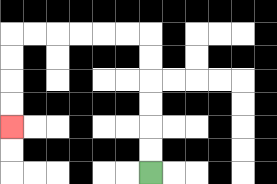{'start': '[6, 7]', 'end': '[0, 5]', 'path_directions': 'U,U,U,U,U,U,L,L,L,L,L,L,D,D,D,D', 'path_coordinates': '[[6, 7], [6, 6], [6, 5], [6, 4], [6, 3], [6, 2], [6, 1], [5, 1], [4, 1], [3, 1], [2, 1], [1, 1], [0, 1], [0, 2], [0, 3], [0, 4], [0, 5]]'}